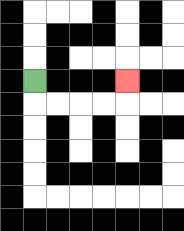{'start': '[1, 3]', 'end': '[5, 3]', 'path_directions': 'D,R,R,R,R,U', 'path_coordinates': '[[1, 3], [1, 4], [2, 4], [3, 4], [4, 4], [5, 4], [5, 3]]'}